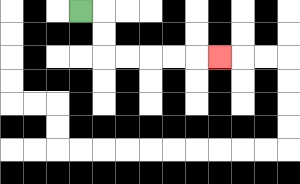{'start': '[3, 0]', 'end': '[9, 2]', 'path_directions': 'R,D,D,R,R,R,R,R', 'path_coordinates': '[[3, 0], [4, 0], [4, 1], [4, 2], [5, 2], [6, 2], [7, 2], [8, 2], [9, 2]]'}